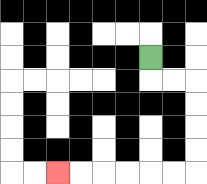{'start': '[6, 2]', 'end': '[2, 7]', 'path_directions': 'D,R,R,D,D,D,D,L,L,L,L,L,L', 'path_coordinates': '[[6, 2], [6, 3], [7, 3], [8, 3], [8, 4], [8, 5], [8, 6], [8, 7], [7, 7], [6, 7], [5, 7], [4, 7], [3, 7], [2, 7]]'}